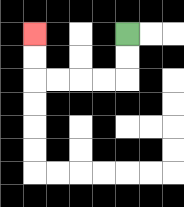{'start': '[5, 1]', 'end': '[1, 1]', 'path_directions': 'D,D,L,L,L,L,U,U', 'path_coordinates': '[[5, 1], [5, 2], [5, 3], [4, 3], [3, 3], [2, 3], [1, 3], [1, 2], [1, 1]]'}